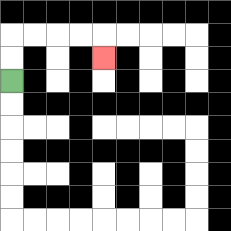{'start': '[0, 3]', 'end': '[4, 2]', 'path_directions': 'U,U,R,R,R,R,D', 'path_coordinates': '[[0, 3], [0, 2], [0, 1], [1, 1], [2, 1], [3, 1], [4, 1], [4, 2]]'}